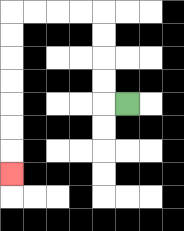{'start': '[5, 4]', 'end': '[0, 7]', 'path_directions': 'L,U,U,U,U,L,L,L,L,D,D,D,D,D,D,D', 'path_coordinates': '[[5, 4], [4, 4], [4, 3], [4, 2], [4, 1], [4, 0], [3, 0], [2, 0], [1, 0], [0, 0], [0, 1], [0, 2], [0, 3], [0, 4], [0, 5], [0, 6], [0, 7]]'}